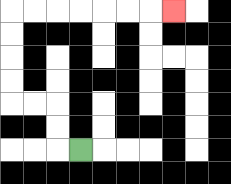{'start': '[3, 6]', 'end': '[7, 0]', 'path_directions': 'L,U,U,L,L,U,U,U,U,R,R,R,R,R,R,R', 'path_coordinates': '[[3, 6], [2, 6], [2, 5], [2, 4], [1, 4], [0, 4], [0, 3], [0, 2], [0, 1], [0, 0], [1, 0], [2, 0], [3, 0], [4, 0], [5, 0], [6, 0], [7, 0]]'}